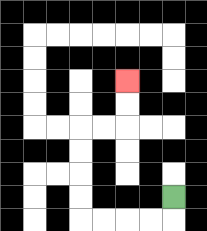{'start': '[7, 8]', 'end': '[5, 3]', 'path_directions': 'D,L,L,L,L,U,U,U,U,R,R,U,U', 'path_coordinates': '[[7, 8], [7, 9], [6, 9], [5, 9], [4, 9], [3, 9], [3, 8], [3, 7], [3, 6], [3, 5], [4, 5], [5, 5], [5, 4], [5, 3]]'}